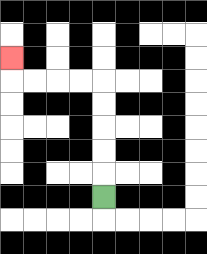{'start': '[4, 8]', 'end': '[0, 2]', 'path_directions': 'U,U,U,U,U,L,L,L,L,U', 'path_coordinates': '[[4, 8], [4, 7], [4, 6], [4, 5], [4, 4], [4, 3], [3, 3], [2, 3], [1, 3], [0, 3], [0, 2]]'}